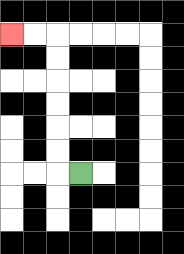{'start': '[3, 7]', 'end': '[0, 1]', 'path_directions': 'L,U,U,U,U,U,U,L,L', 'path_coordinates': '[[3, 7], [2, 7], [2, 6], [2, 5], [2, 4], [2, 3], [2, 2], [2, 1], [1, 1], [0, 1]]'}